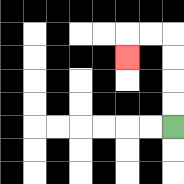{'start': '[7, 5]', 'end': '[5, 2]', 'path_directions': 'U,U,U,U,L,L,D', 'path_coordinates': '[[7, 5], [7, 4], [7, 3], [7, 2], [7, 1], [6, 1], [5, 1], [5, 2]]'}